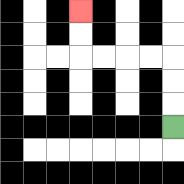{'start': '[7, 5]', 'end': '[3, 0]', 'path_directions': 'U,U,U,L,L,L,L,U,U', 'path_coordinates': '[[7, 5], [7, 4], [7, 3], [7, 2], [6, 2], [5, 2], [4, 2], [3, 2], [3, 1], [3, 0]]'}